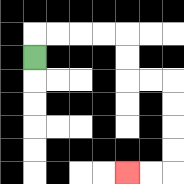{'start': '[1, 2]', 'end': '[5, 7]', 'path_directions': 'U,R,R,R,R,D,D,R,R,D,D,D,D,L,L', 'path_coordinates': '[[1, 2], [1, 1], [2, 1], [3, 1], [4, 1], [5, 1], [5, 2], [5, 3], [6, 3], [7, 3], [7, 4], [7, 5], [7, 6], [7, 7], [6, 7], [5, 7]]'}